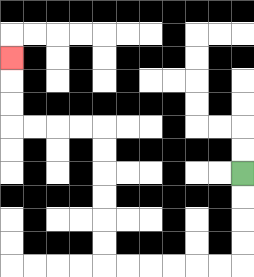{'start': '[10, 7]', 'end': '[0, 2]', 'path_directions': 'D,D,D,D,L,L,L,L,L,L,U,U,U,U,U,U,L,L,L,L,U,U,U', 'path_coordinates': '[[10, 7], [10, 8], [10, 9], [10, 10], [10, 11], [9, 11], [8, 11], [7, 11], [6, 11], [5, 11], [4, 11], [4, 10], [4, 9], [4, 8], [4, 7], [4, 6], [4, 5], [3, 5], [2, 5], [1, 5], [0, 5], [0, 4], [0, 3], [0, 2]]'}